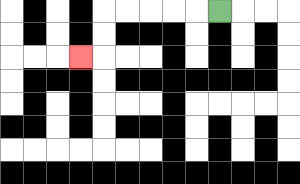{'start': '[9, 0]', 'end': '[3, 2]', 'path_directions': 'L,L,L,L,L,D,D,L', 'path_coordinates': '[[9, 0], [8, 0], [7, 0], [6, 0], [5, 0], [4, 0], [4, 1], [4, 2], [3, 2]]'}